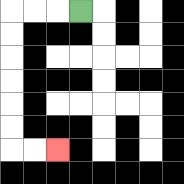{'start': '[3, 0]', 'end': '[2, 6]', 'path_directions': 'L,L,L,D,D,D,D,D,D,R,R', 'path_coordinates': '[[3, 0], [2, 0], [1, 0], [0, 0], [0, 1], [0, 2], [0, 3], [0, 4], [0, 5], [0, 6], [1, 6], [2, 6]]'}